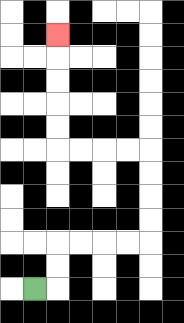{'start': '[1, 12]', 'end': '[2, 1]', 'path_directions': 'R,U,U,R,R,R,R,U,U,U,U,L,L,L,L,U,U,U,U,U', 'path_coordinates': '[[1, 12], [2, 12], [2, 11], [2, 10], [3, 10], [4, 10], [5, 10], [6, 10], [6, 9], [6, 8], [6, 7], [6, 6], [5, 6], [4, 6], [3, 6], [2, 6], [2, 5], [2, 4], [2, 3], [2, 2], [2, 1]]'}